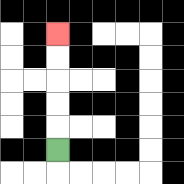{'start': '[2, 6]', 'end': '[2, 1]', 'path_directions': 'U,U,U,U,U', 'path_coordinates': '[[2, 6], [2, 5], [2, 4], [2, 3], [2, 2], [2, 1]]'}